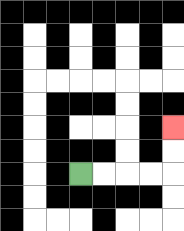{'start': '[3, 7]', 'end': '[7, 5]', 'path_directions': 'R,R,R,R,U,U', 'path_coordinates': '[[3, 7], [4, 7], [5, 7], [6, 7], [7, 7], [7, 6], [7, 5]]'}